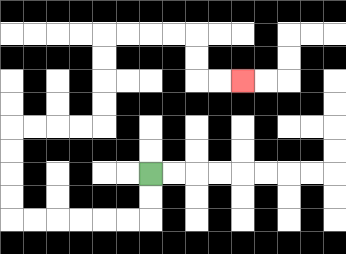{'start': '[6, 7]', 'end': '[10, 3]', 'path_directions': 'D,D,L,L,L,L,L,L,U,U,U,U,R,R,R,R,U,U,U,U,R,R,R,R,D,D,R,R', 'path_coordinates': '[[6, 7], [6, 8], [6, 9], [5, 9], [4, 9], [3, 9], [2, 9], [1, 9], [0, 9], [0, 8], [0, 7], [0, 6], [0, 5], [1, 5], [2, 5], [3, 5], [4, 5], [4, 4], [4, 3], [4, 2], [4, 1], [5, 1], [6, 1], [7, 1], [8, 1], [8, 2], [8, 3], [9, 3], [10, 3]]'}